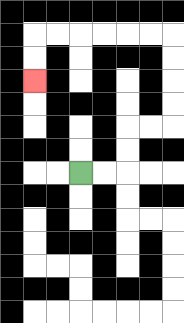{'start': '[3, 7]', 'end': '[1, 3]', 'path_directions': 'R,R,U,U,R,R,U,U,U,U,L,L,L,L,L,L,D,D', 'path_coordinates': '[[3, 7], [4, 7], [5, 7], [5, 6], [5, 5], [6, 5], [7, 5], [7, 4], [7, 3], [7, 2], [7, 1], [6, 1], [5, 1], [4, 1], [3, 1], [2, 1], [1, 1], [1, 2], [1, 3]]'}